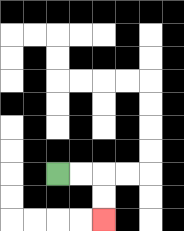{'start': '[2, 7]', 'end': '[4, 9]', 'path_directions': 'R,R,D,D', 'path_coordinates': '[[2, 7], [3, 7], [4, 7], [4, 8], [4, 9]]'}